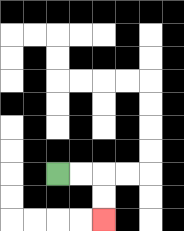{'start': '[2, 7]', 'end': '[4, 9]', 'path_directions': 'R,R,D,D', 'path_coordinates': '[[2, 7], [3, 7], [4, 7], [4, 8], [4, 9]]'}